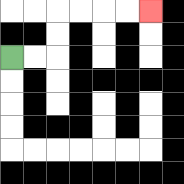{'start': '[0, 2]', 'end': '[6, 0]', 'path_directions': 'R,R,U,U,R,R,R,R', 'path_coordinates': '[[0, 2], [1, 2], [2, 2], [2, 1], [2, 0], [3, 0], [4, 0], [5, 0], [6, 0]]'}